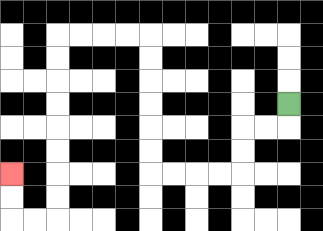{'start': '[12, 4]', 'end': '[0, 7]', 'path_directions': 'D,L,L,D,D,L,L,L,L,U,U,U,U,U,U,L,L,L,L,D,D,D,D,D,D,D,D,L,L,U,U', 'path_coordinates': '[[12, 4], [12, 5], [11, 5], [10, 5], [10, 6], [10, 7], [9, 7], [8, 7], [7, 7], [6, 7], [6, 6], [6, 5], [6, 4], [6, 3], [6, 2], [6, 1], [5, 1], [4, 1], [3, 1], [2, 1], [2, 2], [2, 3], [2, 4], [2, 5], [2, 6], [2, 7], [2, 8], [2, 9], [1, 9], [0, 9], [0, 8], [0, 7]]'}